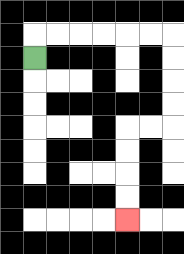{'start': '[1, 2]', 'end': '[5, 9]', 'path_directions': 'U,R,R,R,R,R,R,D,D,D,D,L,L,D,D,D,D', 'path_coordinates': '[[1, 2], [1, 1], [2, 1], [3, 1], [4, 1], [5, 1], [6, 1], [7, 1], [7, 2], [7, 3], [7, 4], [7, 5], [6, 5], [5, 5], [5, 6], [5, 7], [5, 8], [5, 9]]'}